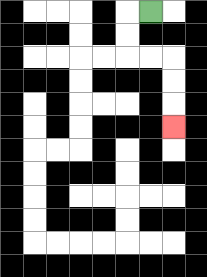{'start': '[6, 0]', 'end': '[7, 5]', 'path_directions': 'L,D,D,R,R,D,D,D', 'path_coordinates': '[[6, 0], [5, 0], [5, 1], [5, 2], [6, 2], [7, 2], [7, 3], [7, 4], [7, 5]]'}